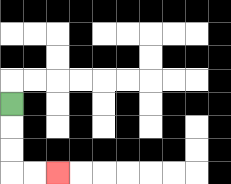{'start': '[0, 4]', 'end': '[2, 7]', 'path_directions': 'D,D,D,R,R', 'path_coordinates': '[[0, 4], [0, 5], [0, 6], [0, 7], [1, 7], [2, 7]]'}